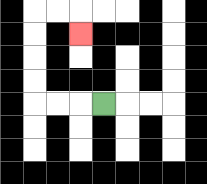{'start': '[4, 4]', 'end': '[3, 1]', 'path_directions': 'L,L,L,U,U,U,U,R,R,D', 'path_coordinates': '[[4, 4], [3, 4], [2, 4], [1, 4], [1, 3], [1, 2], [1, 1], [1, 0], [2, 0], [3, 0], [3, 1]]'}